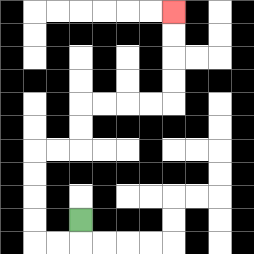{'start': '[3, 9]', 'end': '[7, 0]', 'path_directions': 'D,L,L,U,U,U,U,R,R,U,U,R,R,R,R,U,U,U,U', 'path_coordinates': '[[3, 9], [3, 10], [2, 10], [1, 10], [1, 9], [1, 8], [1, 7], [1, 6], [2, 6], [3, 6], [3, 5], [3, 4], [4, 4], [5, 4], [6, 4], [7, 4], [7, 3], [7, 2], [7, 1], [7, 0]]'}